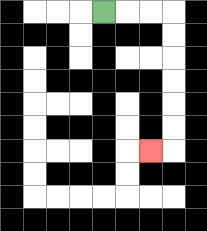{'start': '[4, 0]', 'end': '[6, 6]', 'path_directions': 'R,R,R,D,D,D,D,D,D,L', 'path_coordinates': '[[4, 0], [5, 0], [6, 0], [7, 0], [7, 1], [7, 2], [7, 3], [7, 4], [7, 5], [7, 6], [6, 6]]'}